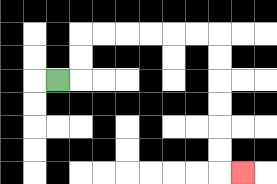{'start': '[2, 3]', 'end': '[10, 7]', 'path_directions': 'R,U,U,R,R,R,R,R,R,D,D,D,D,D,D,R', 'path_coordinates': '[[2, 3], [3, 3], [3, 2], [3, 1], [4, 1], [5, 1], [6, 1], [7, 1], [8, 1], [9, 1], [9, 2], [9, 3], [9, 4], [9, 5], [9, 6], [9, 7], [10, 7]]'}